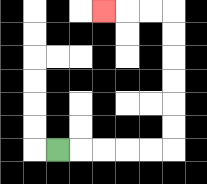{'start': '[2, 6]', 'end': '[4, 0]', 'path_directions': 'R,R,R,R,R,U,U,U,U,U,U,L,L,L', 'path_coordinates': '[[2, 6], [3, 6], [4, 6], [5, 6], [6, 6], [7, 6], [7, 5], [7, 4], [7, 3], [7, 2], [7, 1], [7, 0], [6, 0], [5, 0], [4, 0]]'}